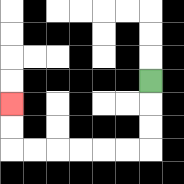{'start': '[6, 3]', 'end': '[0, 4]', 'path_directions': 'D,D,D,L,L,L,L,L,L,U,U', 'path_coordinates': '[[6, 3], [6, 4], [6, 5], [6, 6], [5, 6], [4, 6], [3, 6], [2, 6], [1, 6], [0, 6], [0, 5], [0, 4]]'}